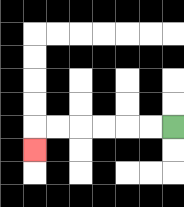{'start': '[7, 5]', 'end': '[1, 6]', 'path_directions': 'L,L,L,L,L,L,D', 'path_coordinates': '[[7, 5], [6, 5], [5, 5], [4, 5], [3, 5], [2, 5], [1, 5], [1, 6]]'}